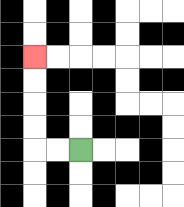{'start': '[3, 6]', 'end': '[1, 2]', 'path_directions': 'L,L,U,U,U,U', 'path_coordinates': '[[3, 6], [2, 6], [1, 6], [1, 5], [1, 4], [1, 3], [1, 2]]'}